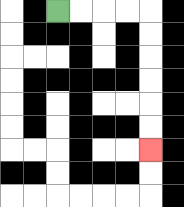{'start': '[2, 0]', 'end': '[6, 6]', 'path_directions': 'R,R,R,R,D,D,D,D,D,D', 'path_coordinates': '[[2, 0], [3, 0], [4, 0], [5, 0], [6, 0], [6, 1], [6, 2], [6, 3], [6, 4], [6, 5], [6, 6]]'}